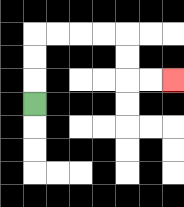{'start': '[1, 4]', 'end': '[7, 3]', 'path_directions': 'U,U,U,R,R,R,R,D,D,R,R', 'path_coordinates': '[[1, 4], [1, 3], [1, 2], [1, 1], [2, 1], [3, 1], [4, 1], [5, 1], [5, 2], [5, 3], [6, 3], [7, 3]]'}